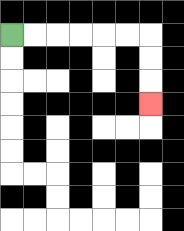{'start': '[0, 1]', 'end': '[6, 4]', 'path_directions': 'R,R,R,R,R,R,D,D,D', 'path_coordinates': '[[0, 1], [1, 1], [2, 1], [3, 1], [4, 1], [5, 1], [6, 1], [6, 2], [6, 3], [6, 4]]'}